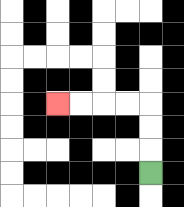{'start': '[6, 7]', 'end': '[2, 4]', 'path_directions': 'U,U,U,L,L,L,L', 'path_coordinates': '[[6, 7], [6, 6], [6, 5], [6, 4], [5, 4], [4, 4], [3, 4], [2, 4]]'}